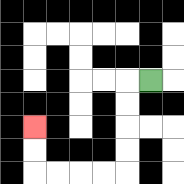{'start': '[6, 3]', 'end': '[1, 5]', 'path_directions': 'L,D,D,D,D,L,L,L,L,U,U', 'path_coordinates': '[[6, 3], [5, 3], [5, 4], [5, 5], [5, 6], [5, 7], [4, 7], [3, 7], [2, 7], [1, 7], [1, 6], [1, 5]]'}